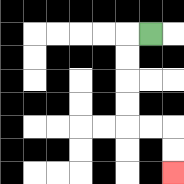{'start': '[6, 1]', 'end': '[7, 7]', 'path_directions': 'L,D,D,D,D,R,R,D,D', 'path_coordinates': '[[6, 1], [5, 1], [5, 2], [5, 3], [5, 4], [5, 5], [6, 5], [7, 5], [7, 6], [7, 7]]'}